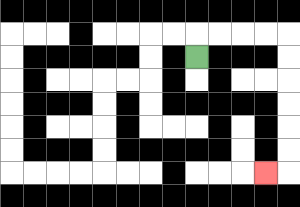{'start': '[8, 2]', 'end': '[11, 7]', 'path_directions': 'U,R,R,R,R,D,D,D,D,D,D,L', 'path_coordinates': '[[8, 2], [8, 1], [9, 1], [10, 1], [11, 1], [12, 1], [12, 2], [12, 3], [12, 4], [12, 5], [12, 6], [12, 7], [11, 7]]'}